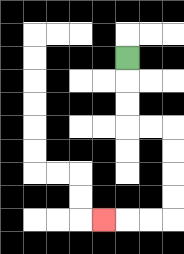{'start': '[5, 2]', 'end': '[4, 9]', 'path_directions': 'D,D,D,R,R,D,D,D,D,L,L,L', 'path_coordinates': '[[5, 2], [5, 3], [5, 4], [5, 5], [6, 5], [7, 5], [7, 6], [7, 7], [7, 8], [7, 9], [6, 9], [5, 9], [4, 9]]'}